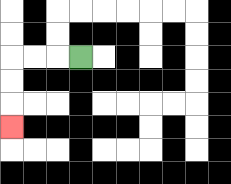{'start': '[3, 2]', 'end': '[0, 5]', 'path_directions': 'L,L,L,D,D,D', 'path_coordinates': '[[3, 2], [2, 2], [1, 2], [0, 2], [0, 3], [0, 4], [0, 5]]'}